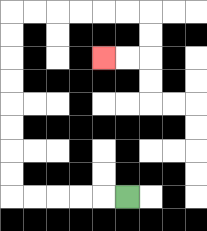{'start': '[5, 8]', 'end': '[4, 2]', 'path_directions': 'L,L,L,L,L,U,U,U,U,U,U,U,U,R,R,R,R,R,R,D,D,L,L', 'path_coordinates': '[[5, 8], [4, 8], [3, 8], [2, 8], [1, 8], [0, 8], [0, 7], [0, 6], [0, 5], [0, 4], [0, 3], [0, 2], [0, 1], [0, 0], [1, 0], [2, 0], [3, 0], [4, 0], [5, 0], [6, 0], [6, 1], [6, 2], [5, 2], [4, 2]]'}